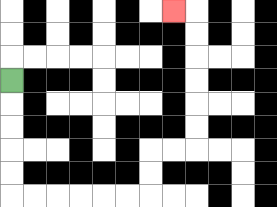{'start': '[0, 3]', 'end': '[7, 0]', 'path_directions': 'D,D,D,D,D,R,R,R,R,R,R,U,U,R,R,U,U,U,U,U,U,L', 'path_coordinates': '[[0, 3], [0, 4], [0, 5], [0, 6], [0, 7], [0, 8], [1, 8], [2, 8], [3, 8], [4, 8], [5, 8], [6, 8], [6, 7], [6, 6], [7, 6], [8, 6], [8, 5], [8, 4], [8, 3], [8, 2], [8, 1], [8, 0], [7, 0]]'}